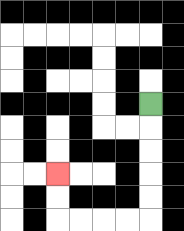{'start': '[6, 4]', 'end': '[2, 7]', 'path_directions': 'D,D,D,D,D,L,L,L,L,U,U', 'path_coordinates': '[[6, 4], [6, 5], [6, 6], [6, 7], [6, 8], [6, 9], [5, 9], [4, 9], [3, 9], [2, 9], [2, 8], [2, 7]]'}